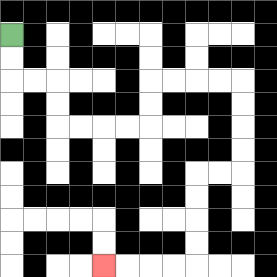{'start': '[0, 1]', 'end': '[4, 11]', 'path_directions': 'D,D,R,R,D,D,R,R,R,R,U,U,R,R,R,R,D,D,D,D,L,L,D,D,D,D,L,L,L,L', 'path_coordinates': '[[0, 1], [0, 2], [0, 3], [1, 3], [2, 3], [2, 4], [2, 5], [3, 5], [4, 5], [5, 5], [6, 5], [6, 4], [6, 3], [7, 3], [8, 3], [9, 3], [10, 3], [10, 4], [10, 5], [10, 6], [10, 7], [9, 7], [8, 7], [8, 8], [8, 9], [8, 10], [8, 11], [7, 11], [6, 11], [5, 11], [4, 11]]'}